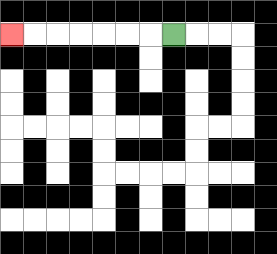{'start': '[7, 1]', 'end': '[0, 1]', 'path_directions': 'L,L,L,L,L,L,L', 'path_coordinates': '[[7, 1], [6, 1], [5, 1], [4, 1], [3, 1], [2, 1], [1, 1], [0, 1]]'}